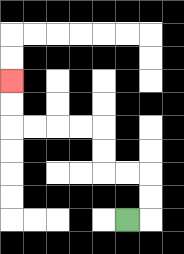{'start': '[5, 9]', 'end': '[0, 3]', 'path_directions': 'R,U,U,L,L,U,U,L,L,L,L,U,U', 'path_coordinates': '[[5, 9], [6, 9], [6, 8], [6, 7], [5, 7], [4, 7], [4, 6], [4, 5], [3, 5], [2, 5], [1, 5], [0, 5], [0, 4], [0, 3]]'}